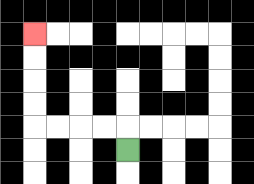{'start': '[5, 6]', 'end': '[1, 1]', 'path_directions': 'U,L,L,L,L,U,U,U,U', 'path_coordinates': '[[5, 6], [5, 5], [4, 5], [3, 5], [2, 5], [1, 5], [1, 4], [1, 3], [1, 2], [1, 1]]'}